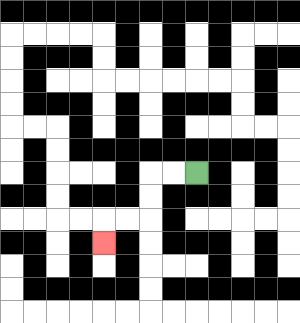{'start': '[8, 7]', 'end': '[4, 10]', 'path_directions': 'L,L,D,D,L,L,D', 'path_coordinates': '[[8, 7], [7, 7], [6, 7], [6, 8], [6, 9], [5, 9], [4, 9], [4, 10]]'}